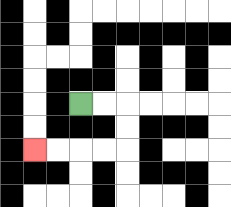{'start': '[3, 4]', 'end': '[1, 6]', 'path_directions': 'R,R,D,D,L,L,L,L', 'path_coordinates': '[[3, 4], [4, 4], [5, 4], [5, 5], [5, 6], [4, 6], [3, 6], [2, 6], [1, 6]]'}